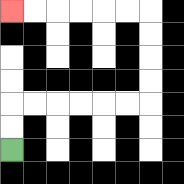{'start': '[0, 6]', 'end': '[0, 0]', 'path_directions': 'U,U,R,R,R,R,R,R,U,U,U,U,L,L,L,L,L,L', 'path_coordinates': '[[0, 6], [0, 5], [0, 4], [1, 4], [2, 4], [3, 4], [4, 4], [5, 4], [6, 4], [6, 3], [6, 2], [6, 1], [6, 0], [5, 0], [4, 0], [3, 0], [2, 0], [1, 0], [0, 0]]'}